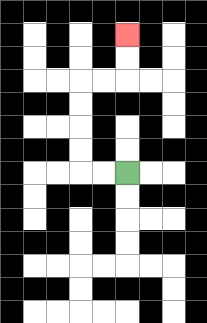{'start': '[5, 7]', 'end': '[5, 1]', 'path_directions': 'L,L,U,U,U,U,R,R,U,U', 'path_coordinates': '[[5, 7], [4, 7], [3, 7], [3, 6], [3, 5], [3, 4], [3, 3], [4, 3], [5, 3], [5, 2], [5, 1]]'}